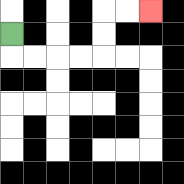{'start': '[0, 1]', 'end': '[6, 0]', 'path_directions': 'D,R,R,R,R,U,U,R,R', 'path_coordinates': '[[0, 1], [0, 2], [1, 2], [2, 2], [3, 2], [4, 2], [4, 1], [4, 0], [5, 0], [6, 0]]'}